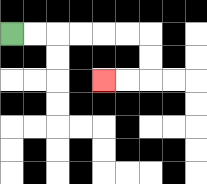{'start': '[0, 1]', 'end': '[4, 3]', 'path_directions': 'R,R,R,R,R,R,D,D,L,L', 'path_coordinates': '[[0, 1], [1, 1], [2, 1], [3, 1], [4, 1], [5, 1], [6, 1], [6, 2], [6, 3], [5, 3], [4, 3]]'}